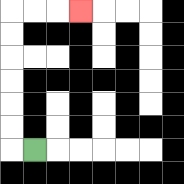{'start': '[1, 6]', 'end': '[3, 0]', 'path_directions': 'L,U,U,U,U,U,U,R,R,R', 'path_coordinates': '[[1, 6], [0, 6], [0, 5], [0, 4], [0, 3], [0, 2], [0, 1], [0, 0], [1, 0], [2, 0], [3, 0]]'}